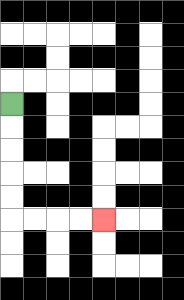{'start': '[0, 4]', 'end': '[4, 9]', 'path_directions': 'D,D,D,D,D,R,R,R,R', 'path_coordinates': '[[0, 4], [0, 5], [0, 6], [0, 7], [0, 8], [0, 9], [1, 9], [2, 9], [3, 9], [4, 9]]'}